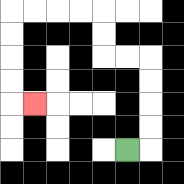{'start': '[5, 6]', 'end': '[1, 4]', 'path_directions': 'R,U,U,U,U,L,L,U,U,L,L,L,L,D,D,D,D,R', 'path_coordinates': '[[5, 6], [6, 6], [6, 5], [6, 4], [6, 3], [6, 2], [5, 2], [4, 2], [4, 1], [4, 0], [3, 0], [2, 0], [1, 0], [0, 0], [0, 1], [0, 2], [0, 3], [0, 4], [1, 4]]'}